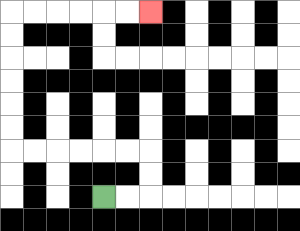{'start': '[4, 8]', 'end': '[6, 0]', 'path_directions': 'R,R,U,U,L,L,L,L,L,L,U,U,U,U,U,U,R,R,R,R,R,R', 'path_coordinates': '[[4, 8], [5, 8], [6, 8], [6, 7], [6, 6], [5, 6], [4, 6], [3, 6], [2, 6], [1, 6], [0, 6], [0, 5], [0, 4], [0, 3], [0, 2], [0, 1], [0, 0], [1, 0], [2, 0], [3, 0], [4, 0], [5, 0], [6, 0]]'}